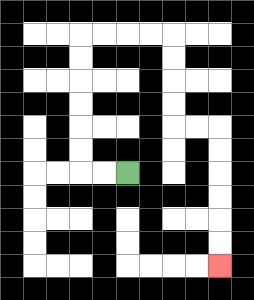{'start': '[5, 7]', 'end': '[9, 11]', 'path_directions': 'L,L,U,U,U,U,U,U,R,R,R,R,D,D,D,D,R,R,D,D,D,D,D,D', 'path_coordinates': '[[5, 7], [4, 7], [3, 7], [3, 6], [3, 5], [3, 4], [3, 3], [3, 2], [3, 1], [4, 1], [5, 1], [6, 1], [7, 1], [7, 2], [7, 3], [7, 4], [7, 5], [8, 5], [9, 5], [9, 6], [9, 7], [9, 8], [9, 9], [9, 10], [9, 11]]'}